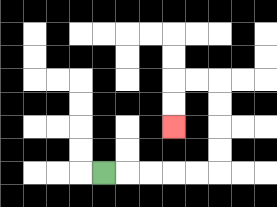{'start': '[4, 7]', 'end': '[7, 5]', 'path_directions': 'R,R,R,R,R,U,U,U,U,L,L,D,D', 'path_coordinates': '[[4, 7], [5, 7], [6, 7], [7, 7], [8, 7], [9, 7], [9, 6], [9, 5], [9, 4], [9, 3], [8, 3], [7, 3], [7, 4], [7, 5]]'}